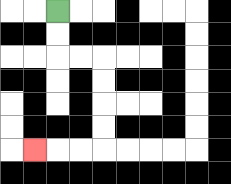{'start': '[2, 0]', 'end': '[1, 6]', 'path_directions': 'D,D,R,R,D,D,D,D,L,L,L', 'path_coordinates': '[[2, 0], [2, 1], [2, 2], [3, 2], [4, 2], [4, 3], [4, 4], [4, 5], [4, 6], [3, 6], [2, 6], [1, 6]]'}